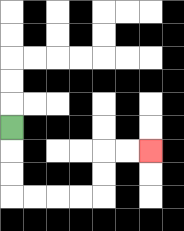{'start': '[0, 5]', 'end': '[6, 6]', 'path_directions': 'D,D,D,R,R,R,R,U,U,R,R', 'path_coordinates': '[[0, 5], [0, 6], [0, 7], [0, 8], [1, 8], [2, 8], [3, 8], [4, 8], [4, 7], [4, 6], [5, 6], [6, 6]]'}